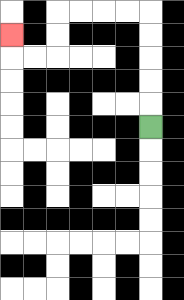{'start': '[6, 5]', 'end': '[0, 1]', 'path_directions': 'U,U,U,U,U,L,L,L,L,D,D,L,L,U', 'path_coordinates': '[[6, 5], [6, 4], [6, 3], [6, 2], [6, 1], [6, 0], [5, 0], [4, 0], [3, 0], [2, 0], [2, 1], [2, 2], [1, 2], [0, 2], [0, 1]]'}